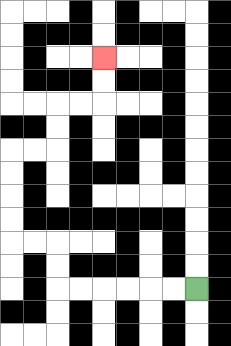{'start': '[8, 12]', 'end': '[4, 2]', 'path_directions': 'L,L,L,L,L,L,U,U,L,L,U,U,U,U,R,R,U,U,R,R,U,U', 'path_coordinates': '[[8, 12], [7, 12], [6, 12], [5, 12], [4, 12], [3, 12], [2, 12], [2, 11], [2, 10], [1, 10], [0, 10], [0, 9], [0, 8], [0, 7], [0, 6], [1, 6], [2, 6], [2, 5], [2, 4], [3, 4], [4, 4], [4, 3], [4, 2]]'}